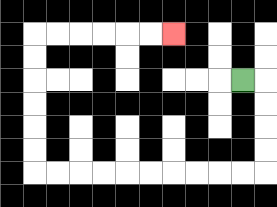{'start': '[10, 3]', 'end': '[7, 1]', 'path_directions': 'R,D,D,D,D,L,L,L,L,L,L,L,L,L,L,U,U,U,U,U,U,R,R,R,R,R,R', 'path_coordinates': '[[10, 3], [11, 3], [11, 4], [11, 5], [11, 6], [11, 7], [10, 7], [9, 7], [8, 7], [7, 7], [6, 7], [5, 7], [4, 7], [3, 7], [2, 7], [1, 7], [1, 6], [1, 5], [1, 4], [1, 3], [1, 2], [1, 1], [2, 1], [3, 1], [4, 1], [5, 1], [6, 1], [7, 1]]'}